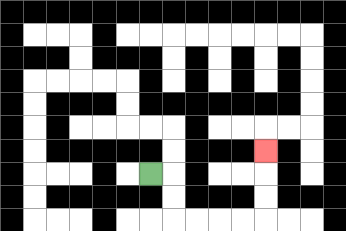{'start': '[6, 7]', 'end': '[11, 6]', 'path_directions': 'R,D,D,R,R,R,R,U,U,U', 'path_coordinates': '[[6, 7], [7, 7], [7, 8], [7, 9], [8, 9], [9, 9], [10, 9], [11, 9], [11, 8], [11, 7], [11, 6]]'}